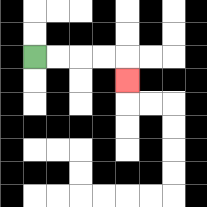{'start': '[1, 2]', 'end': '[5, 3]', 'path_directions': 'R,R,R,R,D', 'path_coordinates': '[[1, 2], [2, 2], [3, 2], [4, 2], [5, 2], [5, 3]]'}